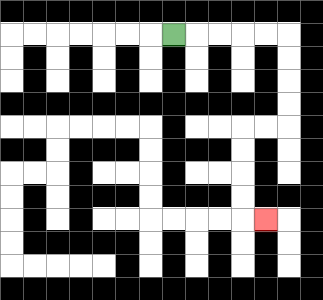{'start': '[7, 1]', 'end': '[11, 9]', 'path_directions': 'R,R,R,R,R,D,D,D,D,L,L,D,D,D,D,R', 'path_coordinates': '[[7, 1], [8, 1], [9, 1], [10, 1], [11, 1], [12, 1], [12, 2], [12, 3], [12, 4], [12, 5], [11, 5], [10, 5], [10, 6], [10, 7], [10, 8], [10, 9], [11, 9]]'}